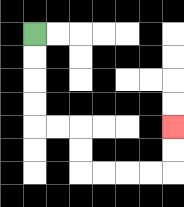{'start': '[1, 1]', 'end': '[7, 5]', 'path_directions': 'D,D,D,D,R,R,D,D,R,R,R,R,U,U', 'path_coordinates': '[[1, 1], [1, 2], [1, 3], [1, 4], [1, 5], [2, 5], [3, 5], [3, 6], [3, 7], [4, 7], [5, 7], [6, 7], [7, 7], [7, 6], [7, 5]]'}